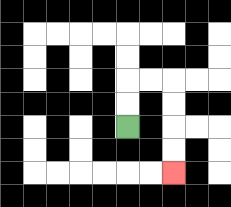{'start': '[5, 5]', 'end': '[7, 7]', 'path_directions': 'U,U,R,R,D,D,D,D', 'path_coordinates': '[[5, 5], [5, 4], [5, 3], [6, 3], [7, 3], [7, 4], [7, 5], [7, 6], [7, 7]]'}